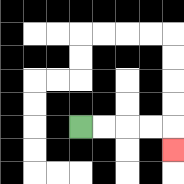{'start': '[3, 5]', 'end': '[7, 6]', 'path_directions': 'R,R,R,R,D', 'path_coordinates': '[[3, 5], [4, 5], [5, 5], [6, 5], [7, 5], [7, 6]]'}